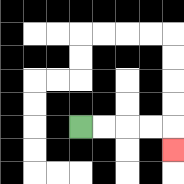{'start': '[3, 5]', 'end': '[7, 6]', 'path_directions': 'R,R,R,R,D', 'path_coordinates': '[[3, 5], [4, 5], [5, 5], [6, 5], [7, 5], [7, 6]]'}